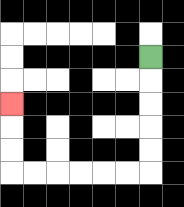{'start': '[6, 2]', 'end': '[0, 4]', 'path_directions': 'D,D,D,D,D,L,L,L,L,L,L,U,U,U', 'path_coordinates': '[[6, 2], [6, 3], [6, 4], [6, 5], [6, 6], [6, 7], [5, 7], [4, 7], [3, 7], [2, 7], [1, 7], [0, 7], [0, 6], [0, 5], [0, 4]]'}